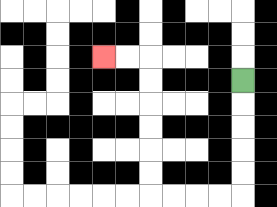{'start': '[10, 3]', 'end': '[4, 2]', 'path_directions': 'D,D,D,D,D,L,L,L,L,U,U,U,U,U,U,L,L', 'path_coordinates': '[[10, 3], [10, 4], [10, 5], [10, 6], [10, 7], [10, 8], [9, 8], [8, 8], [7, 8], [6, 8], [6, 7], [6, 6], [6, 5], [6, 4], [6, 3], [6, 2], [5, 2], [4, 2]]'}